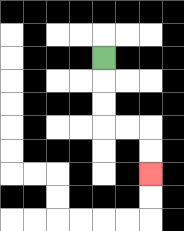{'start': '[4, 2]', 'end': '[6, 7]', 'path_directions': 'D,D,D,R,R,D,D', 'path_coordinates': '[[4, 2], [4, 3], [4, 4], [4, 5], [5, 5], [6, 5], [6, 6], [6, 7]]'}